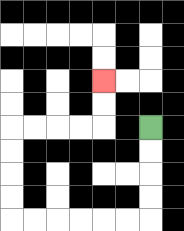{'start': '[6, 5]', 'end': '[4, 3]', 'path_directions': 'D,D,D,D,L,L,L,L,L,L,U,U,U,U,R,R,R,R,U,U', 'path_coordinates': '[[6, 5], [6, 6], [6, 7], [6, 8], [6, 9], [5, 9], [4, 9], [3, 9], [2, 9], [1, 9], [0, 9], [0, 8], [0, 7], [0, 6], [0, 5], [1, 5], [2, 5], [3, 5], [4, 5], [4, 4], [4, 3]]'}